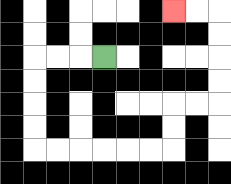{'start': '[4, 2]', 'end': '[7, 0]', 'path_directions': 'L,L,L,D,D,D,D,R,R,R,R,R,R,U,U,R,R,U,U,U,U,L,L', 'path_coordinates': '[[4, 2], [3, 2], [2, 2], [1, 2], [1, 3], [1, 4], [1, 5], [1, 6], [2, 6], [3, 6], [4, 6], [5, 6], [6, 6], [7, 6], [7, 5], [7, 4], [8, 4], [9, 4], [9, 3], [9, 2], [9, 1], [9, 0], [8, 0], [7, 0]]'}